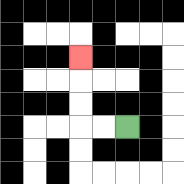{'start': '[5, 5]', 'end': '[3, 2]', 'path_directions': 'L,L,U,U,U', 'path_coordinates': '[[5, 5], [4, 5], [3, 5], [3, 4], [3, 3], [3, 2]]'}